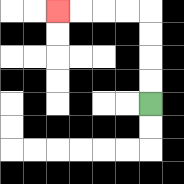{'start': '[6, 4]', 'end': '[2, 0]', 'path_directions': 'U,U,U,U,L,L,L,L', 'path_coordinates': '[[6, 4], [6, 3], [6, 2], [6, 1], [6, 0], [5, 0], [4, 0], [3, 0], [2, 0]]'}